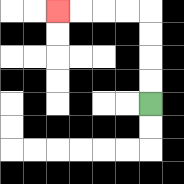{'start': '[6, 4]', 'end': '[2, 0]', 'path_directions': 'U,U,U,U,L,L,L,L', 'path_coordinates': '[[6, 4], [6, 3], [6, 2], [6, 1], [6, 0], [5, 0], [4, 0], [3, 0], [2, 0]]'}